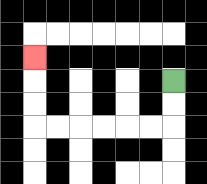{'start': '[7, 3]', 'end': '[1, 2]', 'path_directions': 'D,D,L,L,L,L,L,L,U,U,U', 'path_coordinates': '[[7, 3], [7, 4], [7, 5], [6, 5], [5, 5], [4, 5], [3, 5], [2, 5], [1, 5], [1, 4], [1, 3], [1, 2]]'}